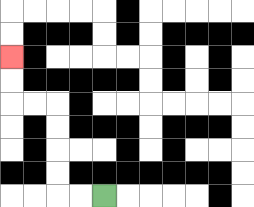{'start': '[4, 8]', 'end': '[0, 2]', 'path_directions': 'L,L,U,U,U,U,L,L,U,U', 'path_coordinates': '[[4, 8], [3, 8], [2, 8], [2, 7], [2, 6], [2, 5], [2, 4], [1, 4], [0, 4], [0, 3], [0, 2]]'}